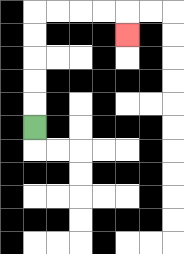{'start': '[1, 5]', 'end': '[5, 1]', 'path_directions': 'U,U,U,U,U,R,R,R,R,D', 'path_coordinates': '[[1, 5], [1, 4], [1, 3], [1, 2], [1, 1], [1, 0], [2, 0], [3, 0], [4, 0], [5, 0], [5, 1]]'}